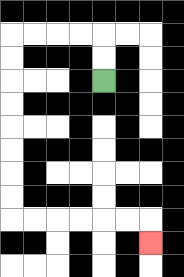{'start': '[4, 3]', 'end': '[6, 10]', 'path_directions': 'U,U,L,L,L,L,D,D,D,D,D,D,D,D,R,R,R,R,R,R,D', 'path_coordinates': '[[4, 3], [4, 2], [4, 1], [3, 1], [2, 1], [1, 1], [0, 1], [0, 2], [0, 3], [0, 4], [0, 5], [0, 6], [0, 7], [0, 8], [0, 9], [1, 9], [2, 9], [3, 9], [4, 9], [5, 9], [6, 9], [6, 10]]'}